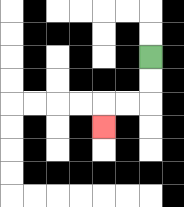{'start': '[6, 2]', 'end': '[4, 5]', 'path_directions': 'D,D,L,L,D', 'path_coordinates': '[[6, 2], [6, 3], [6, 4], [5, 4], [4, 4], [4, 5]]'}